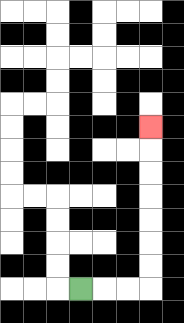{'start': '[3, 12]', 'end': '[6, 5]', 'path_directions': 'R,R,R,U,U,U,U,U,U,U', 'path_coordinates': '[[3, 12], [4, 12], [5, 12], [6, 12], [6, 11], [6, 10], [6, 9], [6, 8], [6, 7], [6, 6], [6, 5]]'}